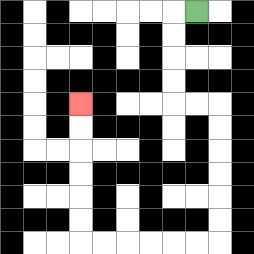{'start': '[8, 0]', 'end': '[3, 4]', 'path_directions': 'L,D,D,D,D,R,R,D,D,D,D,D,D,L,L,L,L,L,L,U,U,U,U,U,U', 'path_coordinates': '[[8, 0], [7, 0], [7, 1], [7, 2], [7, 3], [7, 4], [8, 4], [9, 4], [9, 5], [9, 6], [9, 7], [9, 8], [9, 9], [9, 10], [8, 10], [7, 10], [6, 10], [5, 10], [4, 10], [3, 10], [3, 9], [3, 8], [3, 7], [3, 6], [3, 5], [3, 4]]'}